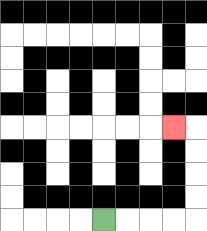{'start': '[4, 9]', 'end': '[7, 5]', 'path_directions': 'R,R,R,R,U,U,U,U,L', 'path_coordinates': '[[4, 9], [5, 9], [6, 9], [7, 9], [8, 9], [8, 8], [8, 7], [8, 6], [8, 5], [7, 5]]'}